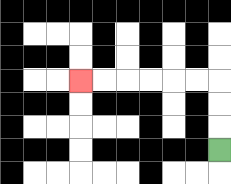{'start': '[9, 6]', 'end': '[3, 3]', 'path_directions': 'U,U,U,L,L,L,L,L,L', 'path_coordinates': '[[9, 6], [9, 5], [9, 4], [9, 3], [8, 3], [7, 3], [6, 3], [5, 3], [4, 3], [3, 3]]'}